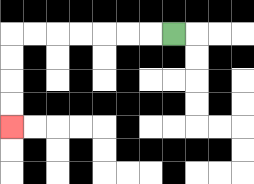{'start': '[7, 1]', 'end': '[0, 5]', 'path_directions': 'L,L,L,L,L,L,L,D,D,D,D', 'path_coordinates': '[[7, 1], [6, 1], [5, 1], [4, 1], [3, 1], [2, 1], [1, 1], [0, 1], [0, 2], [0, 3], [0, 4], [0, 5]]'}